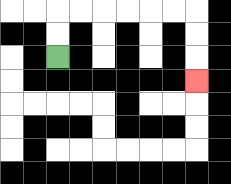{'start': '[2, 2]', 'end': '[8, 3]', 'path_directions': 'U,U,R,R,R,R,R,R,D,D,D', 'path_coordinates': '[[2, 2], [2, 1], [2, 0], [3, 0], [4, 0], [5, 0], [6, 0], [7, 0], [8, 0], [8, 1], [8, 2], [8, 3]]'}